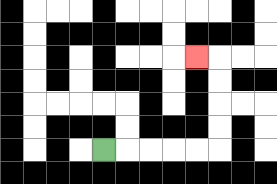{'start': '[4, 6]', 'end': '[8, 2]', 'path_directions': 'R,R,R,R,R,U,U,U,U,L', 'path_coordinates': '[[4, 6], [5, 6], [6, 6], [7, 6], [8, 6], [9, 6], [9, 5], [9, 4], [9, 3], [9, 2], [8, 2]]'}